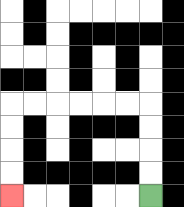{'start': '[6, 8]', 'end': '[0, 8]', 'path_directions': 'U,U,U,U,L,L,L,L,L,L,D,D,D,D', 'path_coordinates': '[[6, 8], [6, 7], [6, 6], [6, 5], [6, 4], [5, 4], [4, 4], [3, 4], [2, 4], [1, 4], [0, 4], [0, 5], [0, 6], [0, 7], [0, 8]]'}